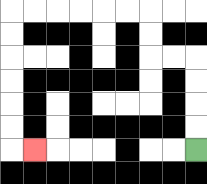{'start': '[8, 6]', 'end': '[1, 6]', 'path_directions': 'U,U,U,U,L,L,U,U,L,L,L,L,L,L,D,D,D,D,D,D,R', 'path_coordinates': '[[8, 6], [8, 5], [8, 4], [8, 3], [8, 2], [7, 2], [6, 2], [6, 1], [6, 0], [5, 0], [4, 0], [3, 0], [2, 0], [1, 0], [0, 0], [0, 1], [0, 2], [0, 3], [0, 4], [0, 5], [0, 6], [1, 6]]'}